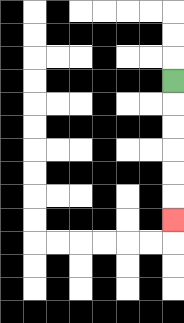{'start': '[7, 3]', 'end': '[7, 9]', 'path_directions': 'D,D,D,D,D,D', 'path_coordinates': '[[7, 3], [7, 4], [7, 5], [7, 6], [7, 7], [7, 8], [7, 9]]'}